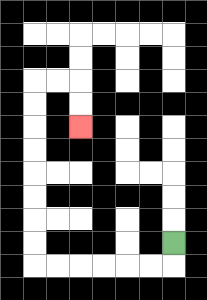{'start': '[7, 10]', 'end': '[3, 5]', 'path_directions': 'D,L,L,L,L,L,L,U,U,U,U,U,U,U,U,R,R,D,D', 'path_coordinates': '[[7, 10], [7, 11], [6, 11], [5, 11], [4, 11], [3, 11], [2, 11], [1, 11], [1, 10], [1, 9], [1, 8], [1, 7], [1, 6], [1, 5], [1, 4], [1, 3], [2, 3], [3, 3], [3, 4], [3, 5]]'}